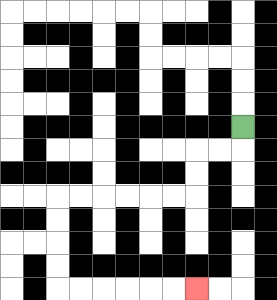{'start': '[10, 5]', 'end': '[8, 12]', 'path_directions': 'D,L,L,D,D,L,L,L,L,L,L,D,D,D,D,R,R,R,R,R,R', 'path_coordinates': '[[10, 5], [10, 6], [9, 6], [8, 6], [8, 7], [8, 8], [7, 8], [6, 8], [5, 8], [4, 8], [3, 8], [2, 8], [2, 9], [2, 10], [2, 11], [2, 12], [3, 12], [4, 12], [5, 12], [6, 12], [7, 12], [8, 12]]'}